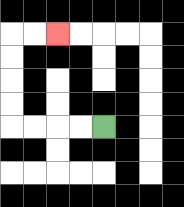{'start': '[4, 5]', 'end': '[2, 1]', 'path_directions': 'L,L,L,L,U,U,U,U,R,R', 'path_coordinates': '[[4, 5], [3, 5], [2, 5], [1, 5], [0, 5], [0, 4], [0, 3], [0, 2], [0, 1], [1, 1], [2, 1]]'}